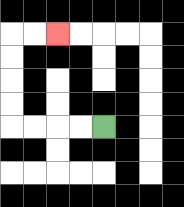{'start': '[4, 5]', 'end': '[2, 1]', 'path_directions': 'L,L,L,L,U,U,U,U,R,R', 'path_coordinates': '[[4, 5], [3, 5], [2, 5], [1, 5], [0, 5], [0, 4], [0, 3], [0, 2], [0, 1], [1, 1], [2, 1]]'}